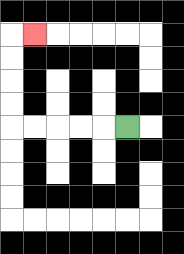{'start': '[5, 5]', 'end': '[1, 1]', 'path_directions': 'L,L,L,L,L,U,U,U,U,R', 'path_coordinates': '[[5, 5], [4, 5], [3, 5], [2, 5], [1, 5], [0, 5], [0, 4], [0, 3], [0, 2], [0, 1], [1, 1]]'}